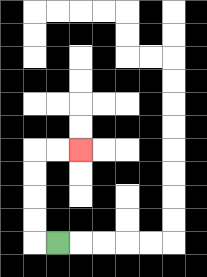{'start': '[2, 10]', 'end': '[3, 6]', 'path_directions': 'L,U,U,U,U,R,R', 'path_coordinates': '[[2, 10], [1, 10], [1, 9], [1, 8], [1, 7], [1, 6], [2, 6], [3, 6]]'}